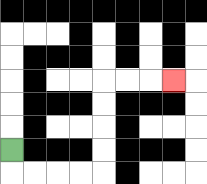{'start': '[0, 6]', 'end': '[7, 3]', 'path_directions': 'D,R,R,R,R,U,U,U,U,R,R,R', 'path_coordinates': '[[0, 6], [0, 7], [1, 7], [2, 7], [3, 7], [4, 7], [4, 6], [4, 5], [4, 4], [4, 3], [5, 3], [6, 3], [7, 3]]'}